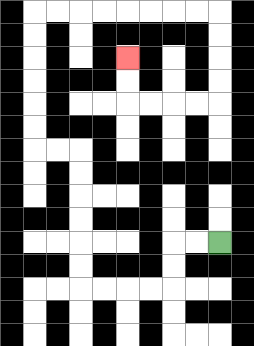{'start': '[9, 10]', 'end': '[5, 2]', 'path_directions': 'L,L,D,D,L,L,L,L,U,U,U,U,U,U,L,L,U,U,U,U,U,U,R,R,R,R,R,R,R,R,D,D,D,D,L,L,L,L,U,U', 'path_coordinates': '[[9, 10], [8, 10], [7, 10], [7, 11], [7, 12], [6, 12], [5, 12], [4, 12], [3, 12], [3, 11], [3, 10], [3, 9], [3, 8], [3, 7], [3, 6], [2, 6], [1, 6], [1, 5], [1, 4], [1, 3], [1, 2], [1, 1], [1, 0], [2, 0], [3, 0], [4, 0], [5, 0], [6, 0], [7, 0], [8, 0], [9, 0], [9, 1], [9, 2], [9, 3], [9, 4], [8, 4], [7, 4], [6, 4], [5, 4], [5, 3], [5, 2]]'}